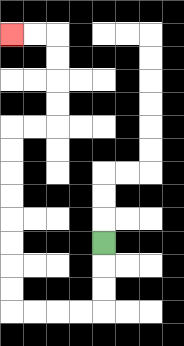{'start': '[4, 10]', 'end': '[0, 1]', 'path_directions': 'D,D,D,L,L,L,L,U,U,U,U,U,U,U,U,R,R,U,U,U,U,L,L', 'path_coordinates': '[[4, 10], [4, 11], [4, 12], [4, 13], [3, 13], [2, 13], [1, 13], [0, 13], [0, 12], [0, 11], [0, 10], [0, 9], [0, 8], [0, 7], [0, 6], [0, 5], [1, 5], [2, 5], [2, 4], [2, 3], [2, 2], [2, 1], [1, 1], [0, 1]]'}